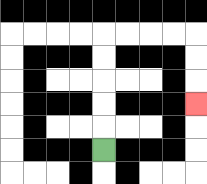{'start': '[4, 6]', 'end': '[8, 4]', 'path_directions': 'U,U,U,U,U,R,R,R,R,D,D,D', 'path_coordinates': '[[4, 6], [4, 5], [4, 4], [4, 3], [4, 2], [4, 1], [5, 1], [6, 1], [7, 1], [8, 1], [8, 2], [8, 3], [8, 4]]'}